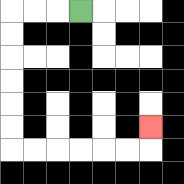{'start': '[3, 0]', 'end': '[6, 5]', 'path_directions': 'L,L,L,D,D,D,D,D,D,R,R,R,R,R,R,U', 'path_coordinates': '[[3, 0], [2, 0], [1, 0], [0, 0], [0, 1], [0, 2], [0, 3], [0, 4], [0, 5], [0, 6], [1, 6], [2, 6], [3, 6], [4, 6], [5, 6], [6, 6], [6, 5]]'}